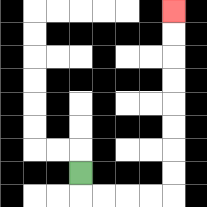{'start': '[3, 7]', 'end': '[7, 0]', 'path_directions': 'D,R,R,R,R,U,U,U,U,U,U,U,U', 'path_coordinates': '[[3, 7], [3, 8], [4, 8], [5, 8], [6, 8], [7, 8], [7, 7], [7, 6], [7, 5], [7, 4], [7, 3], [7, 2], [7, 1], [7, 0]]'}